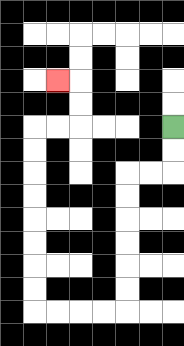{'start': '[7, 5]', 'end': '[2, 3]', 'path_directions': 'D,D,L,L,D,D,D,D,D,D,L,L,L,L,U,U,U,U,U,U,U,U,R,R,U,U,L', 'path_coordinates': '[[7, 5], [7, 6], [7, 7], [6, 7], [5, 7], [5, 8], [5, 9], [5, 10], [5, 11], [5, 12], [5, 13], [4, 13], [3, 13], [2, 13], [1, 13], [1, 12], [1, 11], [1, 10], [1, 9], [1, 8], [1, 7], [1, 6], [1, 5], [2, 5], [3, 5], [3, 4], [3, 3], [2, 3]]'}